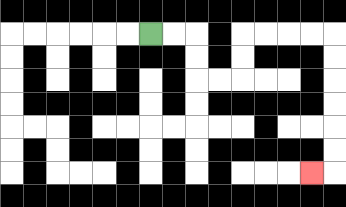{'start': '[6, 1]', 'end': '[13, 7]', 'path_directions': 'R,R,D,D,R,R,U,U,R,R,R,R,D,D,D,D,D,D,L', 'path_coordinates': '[[6, 1], [7, 1], [8, 1], [8, 2], [8, 3], [9, 3], [10, 3], [10, 2], [10, 1], [11, 1], [12, 1], [13, 1], [14, 1], [14, 2], [14, 3], [14, 4], [14, 5], [14, 6], [14, 7], [13, 7]]'}